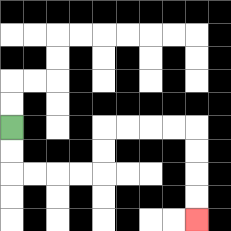{'start': '[0, 5]', 'end': '[8, 9]', 'path_directions': 'D,D,R,R,R,R,U,U,R,R,R,R,D,D,D,D', 'path_coordinates': '[[0, 5], [0, 6], [0, 7], [1, 7], [2, 7], [3, 7], [4, 7], [4, 6], [4, 5], [5, 5], [6, 5], [7, 5], [8, 5], [8, 6], [8, 7], [8, 8], [8, 9]]'}